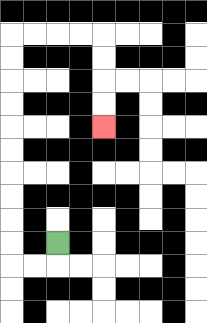{'start': '[2, 10]', 'end': '[4, 5]', 'path_directions': 'D,L,L,U,U,U,U,U,U,U,U,U,U,R,R,R,R,D,D,D,D', 'path_coordinates': '[[2, 10], [2, 11], [1, 11], [0, 11], [0, 10], [0, 9], [0, 8], [0, 7], [0, 6], [0, 5], [0, 4], [0, 3], [0, 2], [0, 1], [1, 1], [2, 1], [3, 1], [4, 1], [4, 2], [4, 3], [4, 4], [4, 5]]'}